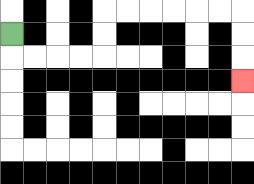{'start': '[0, 1]', 'end': '[10, 3]', 'path_directions': 'D,R,R,R,R,U,U,R,R,R,R,R,R,D,D,D', 'path_coordinates': '[[0, 1], [0, 2], [1, 2], [2, 2], [3, 2], [4, 2], [4, 1], [4, 0], [5, 0], [6, 0], [7, 0], [8, 0], [9, 0], [10, 0], [10, 1], [10, 2], [10, 3]]'}